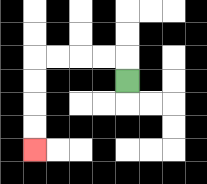{'start': '[5, 3]', 'end': '[1, 6]', 'path_directions': 'U,L,L,L,L,D,D,D,D', 'path_coordinates': '[[5, 3], [5, 2], [4, 2], [3, 2], [2, 2], [1, 2], [1, 3], [1, 4], [1, 5], [1, 6]]'}